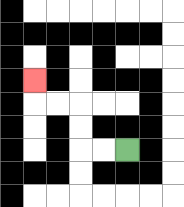{'start': '[5, 6]', 'end': '[1, 3]', 'path_directions': 'L,L,U,U,L,L,U', 'path_coordinates': '[[5, 6], [4, 6], [3, 6], [3, 5], [3, 4], [2, 4], [1, 4], [1, 3]]'}